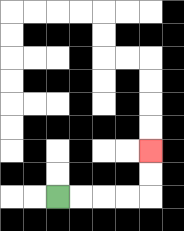{'start': '[2, 8]', 'end': '[6, 6]', 'path_directions': 'R,R,R,R,U,U', 'path_coordinates': '[[2, 8], [3, 8], [4, 8], [5, 8], [6, 8], [6, 7], [6, 6]]'}